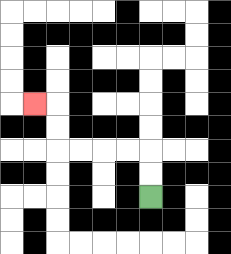{'start': '[6, 8]', 'end': '[1, 4]', 'path_directions': 'U,U,L,L,L,L,U,U,L', 'path_coordinates': '[[6, 8], [6, 7], [6, 6], [5, 6], [4, 6], [3, 6], [2, 6], [2, 5], [2, 4], [1, 4]]'}